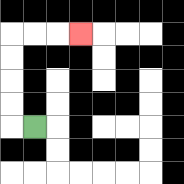{'start': '[1, 5]', 'end': '[3, 1]', 'path_directions': 'L,U,U,U,U,R,R,R', 'path_coordinates': '[[1, 5], [0, 5], [0, 4], [0, 3], [0, 2], [0, 1], [1, 1], [2, 1], [3, 1]]'}